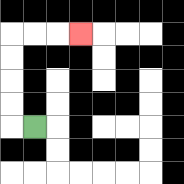{'start': '[1, 5]', 'end': '[3, 1]', 'path_directions': 'L,U,U,U,U,R,R,R', 'path_coordinates': '[[1, 5], [0, 5], [0, 4], [0, 3], [0, 2], [0, 1], [1, 1], [2, 1], [3, 1]]'}